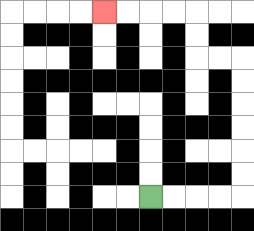{'start': '[6, 8]', 'end': '[4, 0]', 'path_directions': 'R,R,R,R,U,U,U,U,U,U,L,L,U,U,L,L,L,L', 'path_coordinates': '[[6, 8], [7, 8], [8, 8], [9, 8], [10, 8], [10, 7], [10, 6], [10, 5], [10, 4], [10, 3], [10, 2], [9, 2], [8, 2], [8, 1], [8, 0], [7, 0], [6, 0], [5, 0], [4, 0]]'}